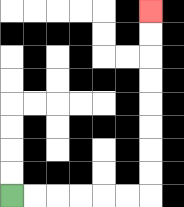{'start': '[0, 8]', 'end': '[6, 0]', 'path_directions': 'R,R,R,R,R,R,U,U,U,U,U,U,U,U', 'path_coordinates': '[[0, 8], [1, 8], [2, 8], [3, 8], [4, 8], [5, 8], [6, 8], [6, 7], [6, 6], [6, 5], [6, 4], [6, 3], [6, 2], [6, 1], [6, 0]]'}